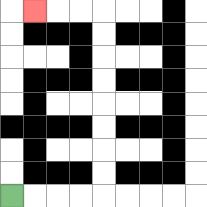{'start': '[0, 8]', 'end': '[1, 0]', 'path_directions': 'R,R,R,R,U,U,U,U,U,U,U,U,L,L,L', 'path_coordinates': '[[0, 8], [1, 8], [2, 8], [3, 8], [4, 8], [4, 7], [4, 6], [4, 5], [4, 4], [4, 3], [4, 2], [4, 1], [4, 0], [3, 0], [2, 0], [1, 0]]'}